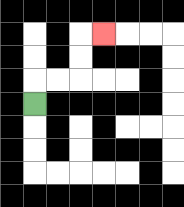{'start': '[1, 4]', 'end': '[4, 1]', 'path_directions': 'U,R,R,U,U,R', 'path_coordinates': '[[1, 4], [1, 3], [2, 3], [3, 3], [3, 2], [3, 1], [4, 1]]'}